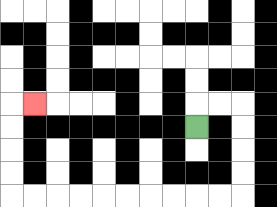{'start': '[8, 5]', 'end': '[1, 4]', 'path_directions': 'U,R,R,D,D,D,D,L,L,L,L,L,L,L,L,L,L,U,U,U,U,R', 'path_coordinates': '[[8, 5], [8, 4], [9, 4], [10, 4], [10, 5], [10, 6], [10, 7], [10, 8], [9, 8], [8, 8], [7, 8], [6, 8], [5, 8], [4, 8], [3, 8], [2, 8], [1, 8], [0, 8], [0, 7], [0, 6], [0, 5], [0, 4], [1, 4]]'}